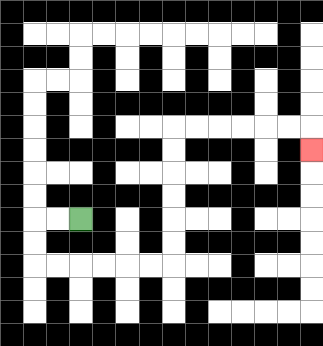{'start': '[3, 9]', 'end': '[13, 6]', 'path_directions': 'L,L,D,D,R,R,R,R,R,R,U,U,U,U,U,U,R,R,R,R,R,R,D', 'path_coordinates': '[[3, 9], [2, 9], [1, 9], [1, 10], [1, 11], [2, 11], [3, 11], [4, 11], [5, 11], [6, 11], [7, 11], [7, 10], [7, 9], [7, 8], [7, 7], [7, 6], [7, 5], [8, 5], [9, 5], [10, 5], [11, 5], [12, 5], [13, 5], [13, 6]]'}